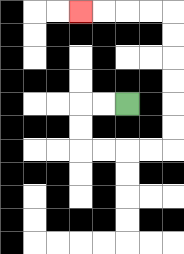{'start': '[5, 4]', 'end': '[3, 0]', 'path_directions': 'L,L,D,D,R,R,R,R,U,U,U,U,U,U,L,L,L,L', 'path_coordinates': '[[5, 4], [4, 4], [3, 4], [3, 5], [3, 6], [4, 6], [5, 6], [6, 6], [7, 6], [7, 5], [7, 4], [7, 3], [7, 2], [7, 1], [7, 0], [6, 0], [5, 0], [4, 0], [3, 0]]'}